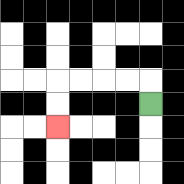{'start': '[6, 4]', 'end': '[2, 5]', 'path_directions': 'U,L,L,L,L,D,D', 'path_coordinates': '[[6, 4], [6, 3], [5, 3], [4, 3], [3, 3], [2, 3], [2, 4], [2, 5]]'}